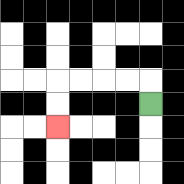{'start': '[6, 4]', 'end': '[2, 5]', 'path_directions': 'U,L,L,L,L,D,D', 'path_coordinates': '[[6, 4], [6, 3], [5, 3], [4, 3], [3, 3], [2, 3], [2, 4], [2, 5]]'}